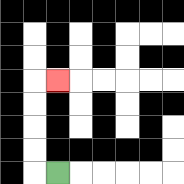{'start': '[2, 7]', 'end': '[2, 3]', 'path_directions': 'L,U,U,U,U,R', 'path_coordinates': '[[2, 7], [1, 7], [1, 6], [1, 5], [1, 4], [1, 3], [2, 3]]'}